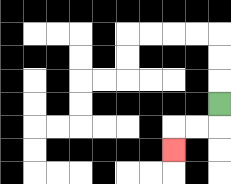{'start': '[9, 4]', 'end': '[7, 6]', 'path_directions': 'D,L,L,D', 'path_coordinates': '[[9, 4], [9, 5], [8, 5], [7, 5], [7, 6]]'}